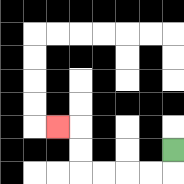{'start': '[7, 6]', 'end': '[2, 5]', 'path_directions': 'D,L,L,L,L,U,U,L', 'path_coordinates': '[[7, 6], [7, 7], [6, 7], [5, 7], [4, 7], [3, 7], [3, 6], [3, 5], [2, 5]]'}